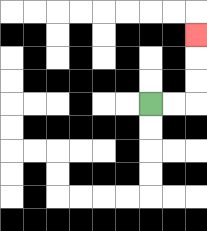{'start': '[6, 4]', 'end': '[8, 1]', 'path_directions': 'R,R,U,U,U', 'path_coordinates': '[[6, 4], [7, 4], [8, 4], [8, 3], [8, 2], [8, 1]]'}